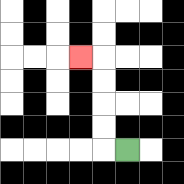{'start': '[5, 6]', 'end': '[3, 2]', 'path_directions': 'L,U,U,U,U,L', 'path_coordinates': '[[5, 6], [4, 6], [4, 5], [4, 4], [4, 3], [4, 2], [3, 2]]'}